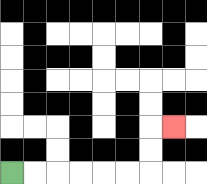{'start': '[0, 7]', 'end': '[7, 5]', 'path_directions': 'R,R,R,R,R,R,U,U,R', 'path_coordinates': '[[0, 7], [1, 7], [2, 7], [3, 7], [4, 7], [5, 7], [6, 7], [6, 6], [6, 5], [7, 5]]'}